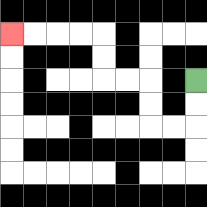{'start': '[8, 3]', 'end': '[0, 1]', 'path_directions': 'D,D,L,L,U,U,L,L,U,U,L,L,L,L', 'path_coordinates': '[[8, 3], [8, 4], [8, 5], [7, 5], [6, 5], [6, 4], [6, 3], [5, 3], [4, 3], [4, 2], [4, 1], [3, 1], [2, 1], [1, 1], [0, 1]]'}